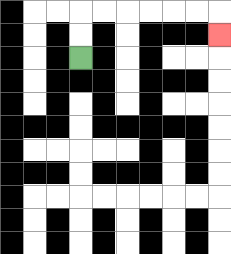{'start': '[3, 2]', 'end': '[9, 1]', 'path_directions': 'U,U,R,R,R,R,R,R,D', 'path_coordinates': '[[3, 2], [3, 1], [3, 0], [4, 0], [5, 0], [6, 0], [7, 0], [8, 0], [9, 0], [9, 1]]'}